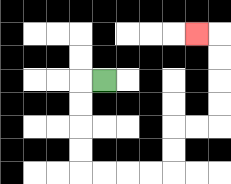{'start': '[4, 3]', 'end': '[8, 1]', 'path_directions': 'L,D,D,D,D,R,R,R,R,U,U,R,R,U,U,U,U,L', 'path_coordinates': '[[4, 3], [3, 3], [3, 4], [3, 5], [3, 6], [3, 7], [4, 7], [5, 7], [6, 7], [7, 7], [7, 6], [7, 5], [8, 5], [9, 5], [9, 4], [9, 3], [9, 2], [9, 1], [8, 1]]'}